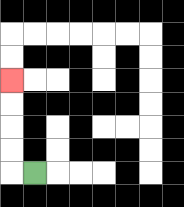{'start': '[1, 7]', 'end': '[0, 3]', 'path_directions': 'L,U,U,U,U', 'path_coordinates': '[[1, 7], [0, 7], [0, 6], [0, 5], [0, 4], [0, 3]]'}